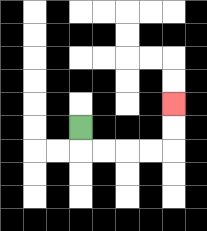{'start': '[3, 5]', 'end': '[7, 4]', 'path_directions': 'D,R,R,R,R,U,U', 'path_coordinates': '[[3, 5], [3, 6], [4, 6], [5, 6], [6, 6], [7, 6], [7, 5], [7, 4]]'}